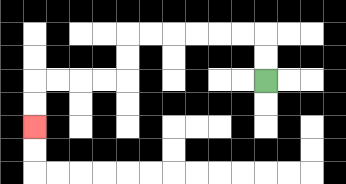{'start': '[11, 3]', 'end': '[1, 5]', 'path_directions': 'U,U,L,L,L,L,L,L,D,D,L,L,L,L,D,D', 'path_coordinates': '[[11, 3], [11, 2], [11, 1], [10, 1], [9, 1], [8, 1], [7, 1], [6, 1], [5, 1], [5, 2], [5, 3], [4, 3], [3, 3], [2, 3], [1, 3], [1, 4], [1, 5]]'}